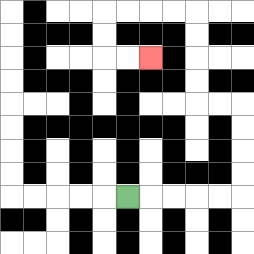{'start': '[5, 8]', 'end': '[6, 2]', 'path_directions': 'R,R,R,R,R,U,U,U,U,L,L,U,U,U,U,L,L,L,L,D,D,R,R', 'path_coordinates': '[[5, 8], [6, 8], [7, 8], [8, 8], [9, 8], [10, 8], [10, 7], [10, 6], [10, 5], [10, 4], [9, 4], [8, 4], [8, 3], [8, 2], [8, 1], [8, 0], [7, 0], [6, 0], [5, 0], [4, 0], [4, 1], [4, 2], [5, 2], [6, 2]]'}